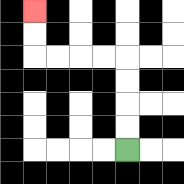{'start': '[5, 6]', 'end': '[1, 0]', 'path_directions': 'U,U,U,U,L,L,L,L,U,U', 'path_coordinates': '[[5, 6], [5, 5], [5, 4], [5, 3], [5, 2], [4, 2], [3, 2], [2, 2], [1, 2], [1, 1], [1, 0]]'}